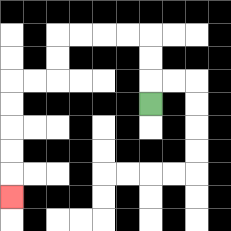{'start': '[6, 4]', 'end': '[0, 8]', 'path_directions': 'U,U,U,L,L,L,L,D,D,L,L,D,D,D,D,D', 'path_coordinates': '[[6, 4], [6, 3], [6, 2], [6, 1], [5, 1], [4, 1], [3, 1], [2, 1], [2, 2], [2, 3], [1, 3], [0, 3], [0, 4], [0, 5], [0, 6], [0, 7], [0, 8]]'}